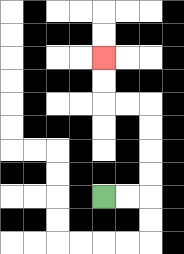{'start': '[4, 8]', 'end': '[4, 2]', 'path_directions': 'R,R,U,U,U,U,L,L,U,U', 'path_coordinates': '[[4, 8], [5, 8], [6, 8], [6, 7], [6, 6], [6, 5], [6, 4], [5, 4], [4, 4], [4, 3], [4, 2]]'}